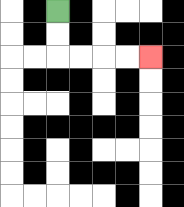{'start': '[2, 0]', 'end': '[6, 2]', 'path_directions': 'D,D,R,R,R,R', 'path_coordinates': '[[2, 0], [2, 1], [2, 2], [3, 2], [4, 2], [5, 2], [6, 2]]'}